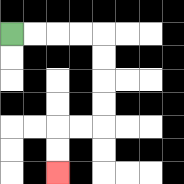{'start': '[0, 1]', 'end': '[2, 7]', 'path_directions': 'R,R,R,R,D,D,D,D,L,L,D,D', 'path_coordinates': '[[0, 1], [1, 1], [2, 1], [3, 1], [4, 1], [4, 2], [4, 3], [4, 4], [4, 5], [3, 5], [2, 5], [2, 6], [2, 7]]'}